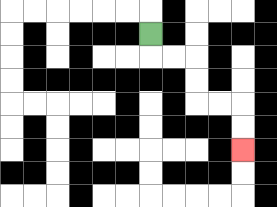{'start': '[6, 1]', 'end': '[10, 6]', 'path_directions': 'D,R,R,D,D,R,R,D,D', 'path_coordinates': '[[6, 1], [6, 2], [7, 2], [8, 2], [8, 3], [8, 4], [9, 4], [10, 4], [10, 5], [10, 6]]'}